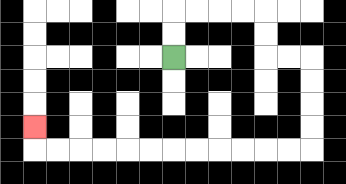{'start': '[7, 2]', 'end': '[1, 5]', 'path_directions': 'U,U,R,R,R,R,D,D,R,R,D,D,D,D,L,L,L,L,L,L,L,L,L,L,L,L,U', 'path_coordinates': '[[7, 2], [7, 1], [7, 0], [8, 0], [9, 0], [10, 0], [11, 0], [11, 1], [11, 2], [12, 2], [13, 2], [13, 3], [13, 4], [13, 5], [13, 6], [12, 6], [11, 6], [10, 6], [9, 6], [8, 6], [7, 6], [6, 6], [5, 6], [4, 6], [3, 6], [2, 6], [1, 6], [1, 5]]'}